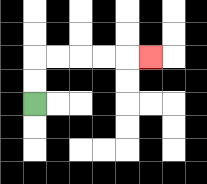{'start': '[1, 4]', 'end': '[6, 2]', 'path_directions': 'U,U,R,R,R,R,R', 'path_coordinates': '[[1, 4], [1, 3], [1, 2], [2, 2], [3, 2], [4, 2], [5, 2], [6, 2]]'}